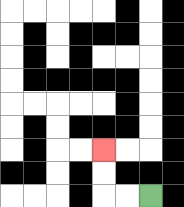{'start': '[6, 8]', 'end': '[4, 6]', 'path_directions': 'L,L,U,U', 'path_coordinates': '[[6, 8], [5, 8], [4, 8], [4, 7], [4, 6]]'}